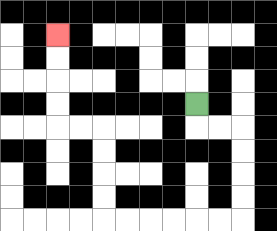{'start': '[8, 4]', 'end': '[2, 1]', 'path_directions': 'D,R,R,D,D,D,D,L,L,L,L,L,L,U,U,U,U,L,L,U,U,U,U', 'path_coordinates': '[[8, 4], [8, 5], [9, 5], [10, 5], [10, 6], [10, 7], [10, 8], [10, 9], [9, 9], [8, 9], [7, 9], [6, 9], [5, 9], [4, 9], [4, 8], [4, 7], [4, 6], [4, 5], [3, 5], [2, 5], [2, 4], [2, 3], [2, 2], [2, 1]]'}